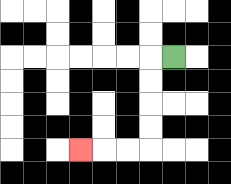{'start': '[7, 2]', 'end': '[3, 6]', 'path_directions': 'L,D,D,D,D,L,L,L', 'path_coordinates': '[[7, 2], [6, 2], [6, 3], [6, 4], [6, 5], [6, 6], [5, 6], [4, 6], [3, 6]]'}